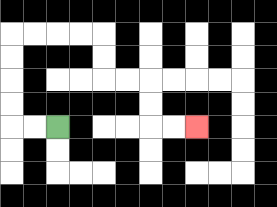{'start': '[2, 5]', 'end': '[8, 5]', 'path_directions': 'L,L,U,U,U,U,R,R,R,R,D,D,R,R,D,D,R,R', 'path_coordinates': '[[2, 5], [1, 5], [0, 5], [0, 4], [0, 3], [0, 2], [0, 1], [1, 1], [2, 1], [3, 1], [4, 1], [4, 2], [4, 3], [5, 3], [6, 3], [6, 4], [6, 5], [7, 5], [8, 5]]'}